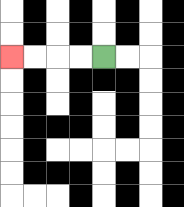{'start': '[4, 2]', 'end': '[0, 2]', 'path_directions': 'L,L,L,L', 'path_coordinates': '[[4, 2], [3, 2], [2, 2], [1, 2], [0, 2]]'}